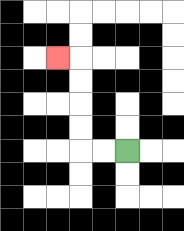{'start': '[5, 6]', 'end': '[2, 2]', 'path_directions': 'L,L,U,U,U,U,L', 'path_coordinates': '[[5, 6], [4, 6], [3, 6], [3, 5], [3, 4], [3, 3], [3, 2], [2, 2]]'}